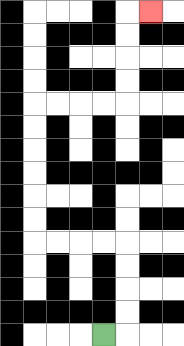{'start': '[4, 14]', 'end': '[6, 0]', 'path_directions': 'R,U,U,U,U,L,L,L,L,U,U,U,U,U,U,R,R,R,R,U,U,U,U,R', 'path_coordinates': '[[4, 14], [5, 14], [5, 13], [5, 12], [5, 11], [5, 10], [4, 10], [3, 10], [2, 10], [1, 10], [1, 9], [1, 8], [1, 7], [1, 6], [1, 5], [1, 4], [2, 4], [3, 4], [4, 4], [5, 4], [5, 3], [5, 2], [5, 1], [5, 0], [6, 0]]'}